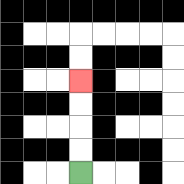{'start': '[3, 7]', 'end': '[3, 3]', 'path_directions': 'U,U,U,U', 'path_coordinates': '[[3, 7], [3, 6], [3, 5], [3, 4], [3, 3]]'}